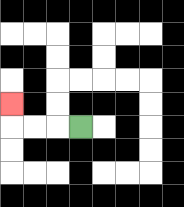{'start': '[3, 5]', 'end': '[0, 4]', 'path_directions': 'L,L,L,U', 'path_coordinates': '[[3, 5], [2, 5], [1, 5], [0, 5], [0, 4]]'}